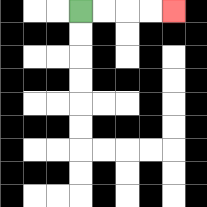{'start': '[3, 0]', 'end': '[7, 0]', 'path_directions': 'R,R,R,R', 'path_coordinates': '[[3, 0], [4, 0], [5, 0], [6, 0], [7, 0]]'}